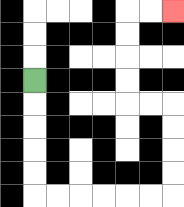{'start': '[1, 3]', 'end': '[7, 0]', 'path_directions': 'D,D,D,D,D,R,R,R,R,R,R,U,U,U,U,L,L,U,U,U,U,R,R', 'path_coordinates': '[[1, 3], [1, 4], [1, 5], [1, 6], [1, 7], [1, 8], [2, 8], [3, 8], [4, 8], [5, 8], [6, 8], [7, 8], [7, 7], [7, 6], [7, 5], [7, 4], [6, 4], [5, 4], [5, 3], [5, 2], [5, 1], [5, 0], [6, 0], [7, 0]]'}